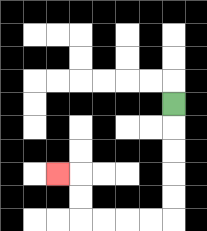{'start': '[7, 4]', 'end': '[2, 7]', 'path_directions': 'D,D,D,D,D,L,L,L,L,U,U,L', 'path_coordinates': '[[7, 4], [7, 5], [7, 6], [7, 7], [7, 8], [7, 9], [6, 9], [5, 9], [4, 9], [3, 9], [3, 8], [3, 7], [2, 7]]'}